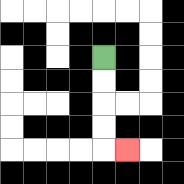{'start': '[4, 2]', 'end': '[5, 6]', 'path_directions': 'D,D,D,D,R', 'path_coordinates': '[[4, 2], [4, 3], [4, 4], [4, 5], [4, 6], [5, 6]]'}